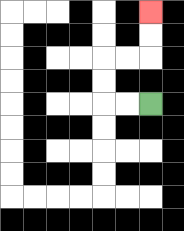{'start': '[6, 4]', 'end': '[6, 0]', 'path_directions': 'L,L,U,U,R,R,U,U', 'path_coordinates': '[[6, 4], [5, 4], [4, 4], [4, 3], [4, 2], [5, 2], [6, 2], [6, 1], [6, 0]]'}